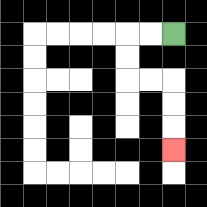{'start': '[7, 1]', 'end': '[7, 6]', 'path_directions': 'L,L,D,D,R,R,D,D,D', 'path_coordinates': '[[7, 1], [6, 1], [5, 1], [5, 2], [5, 3], [6, 3], [7, 3], [7, 4], [7, 5], [7, 6]]'}